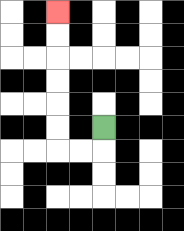{'start': '[4, 5]', 'end': '[2, 0]', 'path_directions': 'D,L,L,U,U,U,U,U,U', 'path_coordinates': '[[4, 5], [4, 6], [3, 6], [2, 6], [2, 5], [2, 4], [2, 3], [2, 2], [2, 1], [2, 0]]'}